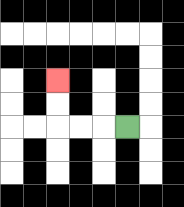{'start': '[5, 5]', 'end': '[2, 3]', 'path_directions': 'L,L,L,U,U', 'path_coordinates': '[[5, 5], [4, 5], [3, 5], [2, 5], [2, 4], [2, 3]]'}